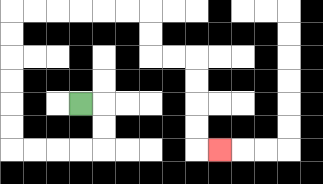{'start': '[3, 4]', 'end': '[9, 6]', 'path_directions': 'R,D,D,L,L,L,L,U,U,U,U,U,U,R,R,R,R,R,R,D,D,R,R,D,D,D,D,R', 'path_coordinates': '[[3, 4], [4, 4], [4, 5], [4, 6], [3, 6], [2, 6], [1, 6], [0, 6], [0, 5], [0, 4], [0, 3], [0, 2], [0, 1], [0, 0], [1, 0], [2, 0], [3, 0], [4, 0], [5, 0], [6, 0], [6, 1], [6, 2], [7, 2], [8, 2], [8, 3], [8, 4], [8, 5], [8, 6], [9, 6]]'}